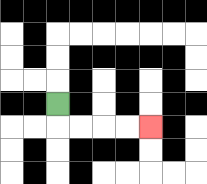{'start': '[2, 4]', 'end': '[6, 5]', 'path_directions': 'D,R,R,R,R', 'path_coordinates': '[[2, 4], [2, 5], [3, 5], [4, 5], [5, 5], [6, 5]]'}